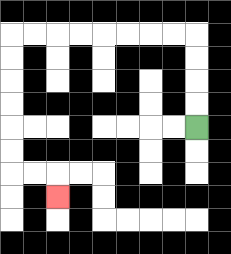{'start': '[8, 5]', 'end': '[2, 8]', 'path_directions': 'U,U,U,U,L,L,L,L,L,L,L,L,D,D,D,D,D,D,R,R,D', 'path_coordinates': '[[8, 5], [8, 4], [8, 3], [8, 2], [8, 1], [7, 1], [6, 1], [5, 1], [4, 1], [3, 1], [2, 1], [1, 1], [0, 1], [0, 2], [0, 3], [0, 4], [0, 5], [0, 6], [0, 7], [1, 7], [2, 7], [2, 8]]'}